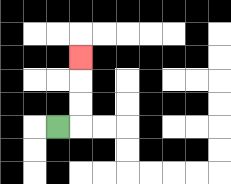{'start': '[2, 5]', 'end': '[3, 2]', 'path_directions': 'R,U,U,U', 'path_coordinates': '[[2, 5], [3, 5], [3, 4], [3, 3], [3, 2]]'}